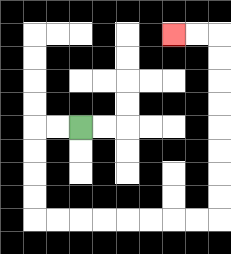{'start': '[3, 5]', 'end': '[7, 1]', 'path_directions': 'L,L,D,D,D,D,R,R,R,R,R,R,R,R,U,U,U,U,U,U,U,U,L,L', 'path_coordinates': '[[3, 5], [2, 5], [1, 5], [1, 6], [1, 7], [1, 8], [1, 9], [2, 9], [3, 9], [4, 9], [5, 9], [6, 9], [7, 9], [8, 9], [9, 9], [9, 8], [9, 7], [9, 6], [9, 5], [9, 4], [9, 3], [9, 2], [9, 1], [8, 1], [7, 1]]'}